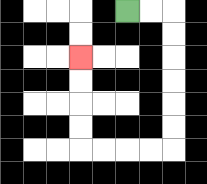{'start': '[5, 0]', 'end': '[3, 2]', 'path_directions': 'R,R,D,D,D,D,D,D,L,L,L,L,U,U,U,U', 'path_coordinates': '[[5, 0], [6, 0], [7, 0], [7, 1], [7, 2], [7, 3], [7, 4], [7, 5], [7, 6], [6, 6], [5, 6], [4, 6], [3, 6], [3, 5], [3, 4], [3, 3], [3, 2]]'}